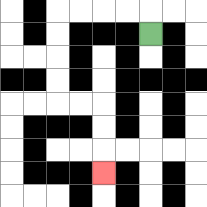{'start': '[6, 1]', 'end': '[4, 7]', 'path_directions': 'U,L,L,L,L,D,D,D,D,R,R,D,D,D', 'path_coordinates': '[[6, 1], [6, 0], [5, 0], [4, 0], [3, 0], [2, 0], [2, 1], [2, 2], [2, 3], [2, 4], [3, 4], [4, 4], [4, 5], [4, 6], [4, 7]]'}